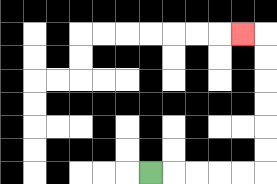{'start': '[6, 7]', 'end': '[10, 1]', 'path_directions': 'R,R,R,R,R,U,U,U,U,U,U,L', 'path_coordinates': '[[6, 7], [7, 7], [8, 7], [9, 7], [10, 7], [11, 7], [11, 6], [11, 5], [11, 4], [11, 3], [11, 2], [11, 1], [10, 1]]'}